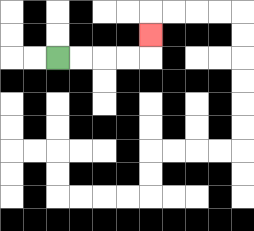{'start': '[2, 2]', 'end': '[6, 1]', 'path_directions': 'R,R,R,R,U', 'path_coordinates': '[[2, 2], [3, 2], [4, 2], [5, 2], [6, 2], [6, 1]]'}